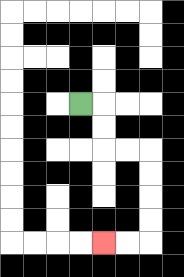{'start': '[3, 4]', 'end': '[4, 10]', 'path_directions': 'R,D,D,R,R,D,D,D,D,L,L', 'path_coordinates': '[[3, 4], [4, 4], [4, 5], [4, 6], [5, 6], [6, 6], [6, 7], [6, 8], [6, 9], [6, 10], [5, 10], [4, 10]]'}